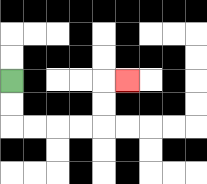{'start': '[0, 3]', 'end': '[5, 3]', 'path_directions': 'D,D,R,R,R,R,U,U,R', 'path_coordinates': '[[0, 3], [0, 4], [0, 5], [1, 5], [2, 5], [3, 5], [4, 5], [4, 4], [4, 3], [5, 3]]'}